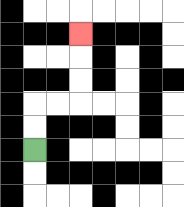{'start': '[1, 6]', 'end': '[3, 1]', 'path_directions': 'U,U,R,R,U,U,U', 'path_coordinates': '[[1, 6], [1, 5], [1, 4], [2, 4], [3, 4], [3, 3], [3, 2], [3, 1]]'}